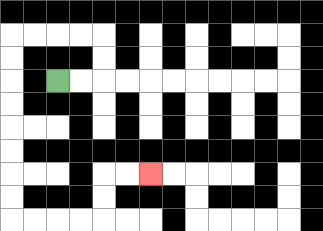{'start': '[2, 3]', 'end': '[6, 7]', 'path_directions': 'R,R,U,U,L,L,L,L,D,D,D,D,D,D,D,D,R,R,R,R,U,U,R,R', 'path_coordinates': '[[2, 3], [3, 3], [4, 3], [4, 2], [4, 1], [3, 1], [2, 1], [1, 1], [0, 1], [0, 2], [0, 3], [0, 4], [0, 5], [0, 6], [0, 7], [0, 8], [0, 9], [1, 9], [2, 9], [3, 9], [4, 9], [4, 8], [4, 7], [5, 7], [6, 7]]'}